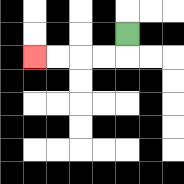{'start': '[5, 1]', 'end': '[1, 2]', 'path_directions': 'D,L,L,L,L', 'path_coordinates': '[[5, 1], [5, 2], [4, 2], [3, 2], [2, 2], [1, 2]]'}